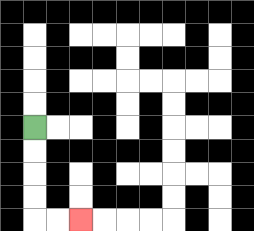{'start': '[1, 5]', 'end': '[3, 9]', 'path_directions': 'D,D,D,D,R,R', 'path_coordinates': '[[1, 5], [1, 6], [1, 7], [1, 8], [1, 9], [2, 9], [3, 9]]'}